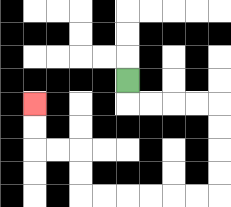{'start': '[5, 3]', 'end': '[1, 4]', 'path_directions': 'D,R,R,R,R,D,D,D,D,L,L,L,L,L,L,U,U,L,L,U,U', 'path_coordinates': '[[5, 3], [5, 4], [6, 4], [7, 4], [8, 4], [9, 4], [9, 5], [9, 6], [9, 7], [9, 8], [8, 8], [7, 8], [6, 8], [5, 8], [4, 8], [3, 8], [3, 7], [3, 6], [2, 6], [1, 6], [1, 5], [1, 4]]'}